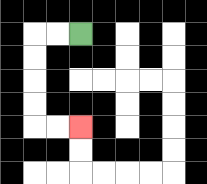{'start': '[3, 1]', 'end': '[3, 5]', 'path_directions': 'L,L,D,D,D,D,R,R', 'path_coordinates': '[[3, 1], [2, 1], [1, 1], [1, 2], [1, 3], [1, 4], [1, 5], [2, 5], [3, 5]]'}